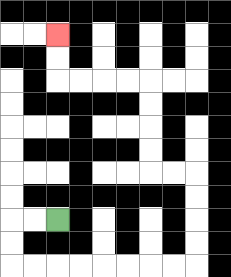{'start': '[2, 9]', 'end': '[2, 1]', 'path_directions': 'L,L,D,D,R,R,R,R,R,R,R,R,U,U,U,U,L,L,U,U,U,U,L,L,L,L,U,U', 'path_coordinates': '[[2, 9], [1, 9], [0, 9], [0, 10], [0, 11], [1, 11], [2, 11], [3, 11], [4, 11], [5, 11], [6, 11], [7, 11], [8, 11], [8, 10], [8, 9], [8, 8], [8, 7], [7, 7], [6, 7], [6, 6], [6, 5], [6, 4], [6, 3], [5, 3], [4, 3], [3, 3], [2, 3], [2, 2], [2, 1]]'}